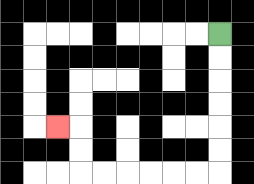{'start': '[9, 1]', 'end': '[2, 5]', 'path_directions': 'D,D,D,D,D,D,L,L,L,L,L,L,U,U,L', 'path_coordinates': '[[9, 1], [9, 2], [9, 3], [9, 4], [9, 5], [9, 6], [9, 7], [8, 7], [7, 7], [6, 7], [5, 7], [4, 7], [3, 7], [3, 6], [3, 5], [2, 5]]'}